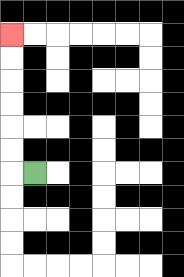{'start': '[1, 7]', 'end': '[0, 1]', 'path_directions': 'L,U,U,U,U,U,U', 'path_coordinates': '[[1, 7], [0, 7], [0, 6], [0, 5], [0, 4], [0, 3], [0, 2], [0, 1]]'}